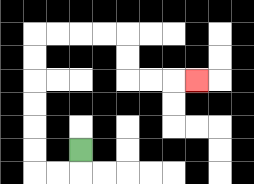{'start': '[3, 6]', 'end': '[8, 3]', 'path_directions': 'D,L,L,U,U,U,U,U,U,R,R,R,R,D,D,R,R,R', 'path_coordinates': '[[3, 6], [3, 7], [2, 7], [1, 7], [1, 6], [1, 5], [1, 4], [1, 3], [1, 2], [1, 1], [2, 1], [3, 1], [4, 1], [5, 1], [5, 2], [5, 3], [6, 3], [7, 3], [8, 3]]'}